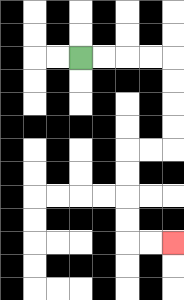{'start': '[3, 2]', 'end': '[7, 10]', 'path_directions': 'R,R,R,R,D,D,D,D,L,L,D,D,D,D,R,R', 'path_coordinates': '[[3, 2], [4, 2], [5, 2], [6, 2], [7, 2], [7, 3], [7, 4], [7, 5], [7, 6], [6, 6], [5, 6], [5, 7], [5, 8], [5, 9], [5, 10], [6, 10], [7, 10]]'}